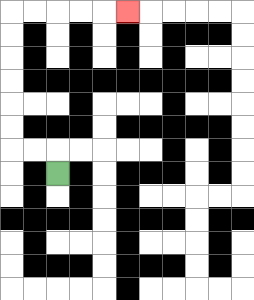{'start': '[2, 7]', 'end': '[5, 0]', 'path_directions': 'U,L,L,U,U,U,U,U,U,R,R,R,R,R', 'path_coordinates': '[[2, 7], [2, 6], [1, 6], [0, 6], [0, 5], [0, 4], [0, 3], [0, 2], [0, 1], [0, 0], [1, 0], [2, 0], [3, 0], [4, 0], [5, 0]]'}